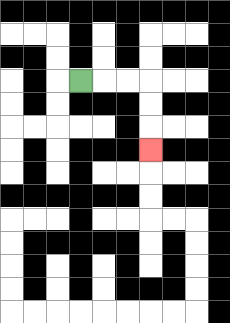{'start': '[3, 3]', 'end': '[6, 6]', 'path_directions': 'R,R,R,D,D,D', 'path_coordinates': '[[3, 3], [4, 3], [5, 3], [6, 3], [6, 4], [6, 5], [6, 6]]'}